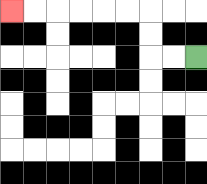{'start': '[8, 2]', 'end': '[0, 0]', 'path_directions': 'L,L,U,U,L,L,L,L,L,L', 'path_coordinates': '[[8, 2], [7, 2], [6, 2], [6, 1], [6, 0], [5, 0], [4, 0], [3, 0], [2, 0], [1, 0], [0, 0]]'}